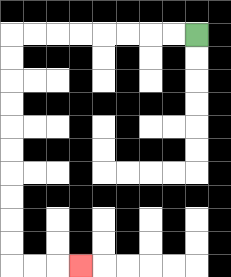{'start': '[8, 1]', 'end': '[3, 11]', 'path_directions': 'L,L,L,L,L,L,L,L,D,D,D,D,D,D,D,D,D,D,R,R,R', 'path_coordinates': '[[8, 1], [7, 1], [6, 1], [5, 1], [4, 1], [3, 1], [2, 1], [1, 1], [0, 1], [0, 2], [0, 3], [0, 4], [0, 5], [0, 6], [0, 7], [0, 8], [0, 9], [0, 10], [0, 11], [1, 11], [2, 11], [3, 11]]'}